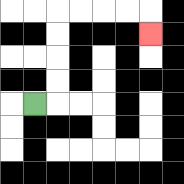{'start': '[1, 4]', 'end': '[6, 1]', 'path_directions': 'R,U,U,U,U,R,R,R,R,D', 'path_coordinates': '[[1, 4], [2, 4], [2, 3], [2, 2], [2, 1], [2, 0], [3, 0], [4, 0], [5, 0], [6, 0], [6, 1]]'}